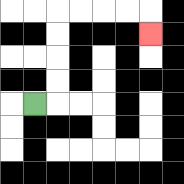{'start': '[1, 4]', 'end': '[6, 1]', 'path_directions': 'R,U,U,U,U,R,R,R,R,D', 'path_coordinates': '[[1, 4], [2, 4], [2, 3], [2, 2], [2, 1], [2, 0], [3, 0], [4, 0], [5, 0], [6, 0], [6, 1]]'}